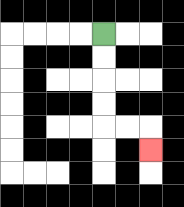{'start': '[4, 1]', 'end': '[6, 6]', 'path_directions': 'D,D,D,D,R,R,D', 'path_coordinates': '[[4, 1], [4, 2], [4, 3], [4, 4], [4, 5], [5, 5], [6, 5], [6, 6]]'}